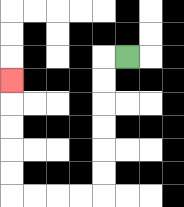{'start': '[5, 2]', 'end': '[0, 3]', 'path_directions': 'L,D,D,D,D,D,D,L,L,L,L,U,U,U,U,U', 'path_coordinates': '[[5, 2], [4, 2], [4, 3], [4, 4], [4, 5], [4, 6], [4, 7], [4, 8], [3, 8], [2, 8], [1, 8], [0, 8], [0, 7], [0, 6], [0, 5], [0, 4], [0, 3]]'}